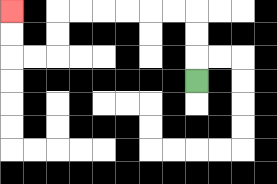{'start': '[8, 3]', 'end': '[0, 0]', 'path_directions': 'U,U,U,L,L,L,L,L,L,D,D,L,L,U,U', 'path_coordinates': '[[8, 3], [8, 2], [8, 1], [8, 0], [7, 0], [6, 0], [5, 0], [4, 0], [3, 0], [2, 0], [2, 1], [2, 2], [1, 2], [0, 2], [0, 1], [0, 0]]'}